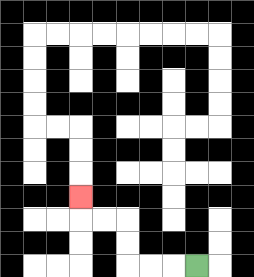{'start': '[8, 11]', 'end': '[3, 8]', 'path_directions': 'L,L,L,U,U,L,L,U', 'path_coordinates': '[[8, 11], [7, 11], [6, 11], [5, 11], [5, 10], [5, 9], [4, 9], [3, 9], [3, 8]]'}